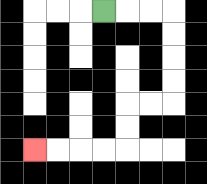{'start': '[4, 0]', 'end': '[1, 6]', 'path_directions': 'R,R,R,D,D,D,D,L,L,D,D,L,L,L,L', 'path_coordinates': '[[4, 0], [5, 0], [6, 0], [7, 0], [7, 1], [7, 2], [7, 3], [7, 4], [6, 4], [5, 4], [5, 5], [5, 6], [4, 6], [3, 6], [2, 6], [1, 6]]'}